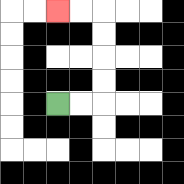{'start': '[2, 4]', 'end': '[2, 0]', 'path_directions': 'R,R,U,U,U,U,L,L', 'path_coordinates': '[[2, 4], [3, 4], [4, 4], [4, 3], [4, 2], [4, 1], [4, 0], [3, 0], [2, 0]]'}